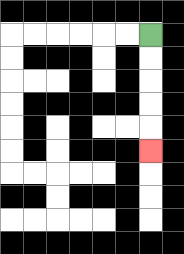{'start': '[6, 1]', 'end': '[6, 6]', 'path_directions': 'D,D,D,D,D', 'path_coordinates': '[[6, 1], [6, 2], [6, 3], [6, 4], [6, 5], [6, 6]]'}